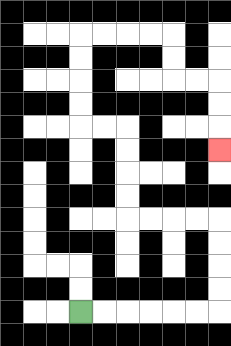{'start': '[3, 13]', 'end': '[9, 6]', 'path_directions': 'R,R,R,R,R,R,U,U,U,U,L,L,L,L,U,U,U,U,L,L,U,U,U,U,R,R,R,R,D,D,R,R,D,D,D', 'path_coordinates': '[[3, 13], [4, 13], [5, 13], [6, 13], [7, 13], [8, 13], [9, 13], [9, 12], [9, 11], [9, 10], [9, 9], [8, 9], [7, 9], [6, 9], [5, 9], [5, 8], [5, 7], [5, 6], [5, 5], [4, 5], [3, 5], [3, 4], [3, 3], [3, 2], [3, 1], [4, 1], [5, 1], [6, 1], [7, 1], [7, 2], [7, 3], [8, 3], [9, 3], [9, 4], [9, 5], [9, 6]]'}